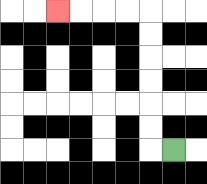{'start': '[7, 6]', 'end': '[2, 0]', 'path_directions': 'L,U,U,U,U,U,U,L,L,L,L', 'path_coordinates': '[[7, 6], [6, 6], [6, 5], [6, 4], [6, 3], [6, 2], [6, 1], [6, 0], [5, 0], [4, 0], [3, 0], [2, 0]]'}